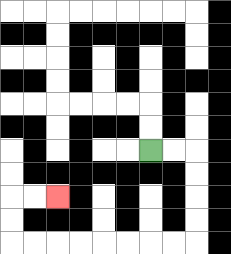{'start': '[6, 6]', 'end': '[2, 8]', 'path_directions': 'R,R,D,D,D,D,L,L,L,L,L,L,L,L,U,U,R,R', 'path_coordinates': '[[6, 6], [7, 6], [8, 6], [8, 7], [8, 8], [8, 9], [8, 10], [7, 10], [6, 10], [5, 10], [4, 10], [3, 10], [2, 10], [1, 10], [0, 10], [0, 9], [0, 8], [1, 8], [2, 8]]'}